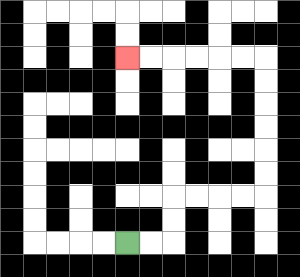{'start': '[5, 10]', 'end': '[5, 2]', 'path_directions': 'R,R,U,U,R,R,R,R,U,U,U,U,U,U,L,L,L,L,L,L', 'path_coordinates': '[[5, 10], [6, 10], [7, 10], [7, 9], [7, 8], [8, 8], [9, 8], [10, 8], [11, 8], [11, 7], [11, 6], [11, 5], [11, 4], [11, 3], [11, 2], [10, 2], [9, 2], [8, 2], [7, 2], [6, 2], [5, 2]]'}